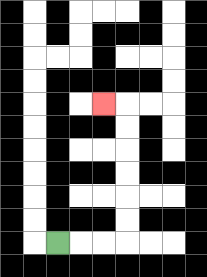{'start': '[2, 10]', 'end': '[4, 4]', 'path_directions': 'R,R,R,U,U,U,U,U,U,L', 'path_coordinates': '[[2, 10], [3, 10], [4, 10], [5, 10], [5, 9], [5, 8], [5, 7], [5, 6], [5, 5], [5, 4], [4, 4]]'}